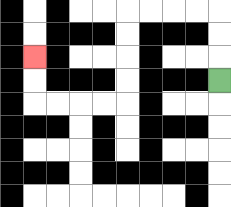{'start': '[9, 3]', 'end': '[1, 2]', 'path_directions': 'U,U,U,L,L,L,L,D,D,D,D,L,L,L,L,U,U', 'path_coordinates': '[[9, 3], [9, 2], [9, 1], [9, 0], [8, 0], [7, 0], [6, 0], [5, 0], [5, 1], [5, 2], [5, 3], [5, 4], [4, 4], [3, 4], [2, 4], [1, 4], [1, 3], [1, 2]]'}